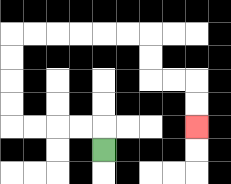{'start': '[4, 6]', 'end': '[8, 5]', 'path_directions': 'U,L,L,L,L,U,U,U,U,R,R,R,R,R,R,D,D,R,R,D,D', 'path_coordinates': '[[4, 6], [4, 5], [3, 5], [2, 5], [1, 5], [0, 5], [0, 4], [0, 3], [0, 2], [0, 1], [1, 1], [2, 1], [3, 1], [4, 1], [5, 1], [6, 1], [6, 2], [6, 3], [7, 3], [8, 3], [8, 4], [8, 5]]'}